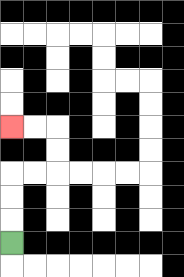{'start': '[0, 10]', 'end': '[0, 5]', 'path_directions': 'U,U,U,R,R,U,U,L,L', 'path_coordinates': '[[0, 10], [0, 9], [0, 8], [0, 7], [1, 7], [2, 7], [2, 6], [2, 5], [1, 5], [0, 5]]'}